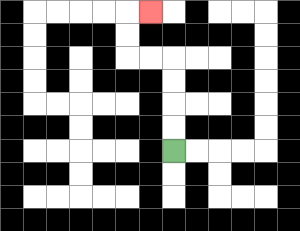{'start': '[7, 6]', 'end': '[6, 0]', 'path_directions': 'U,U,U,U,L,L,U,U,R', 'path_coordinates': '[[7, 6], [7, 5], [7, 4], [7, 3], [7, 2], [6, 2], [5, 2], [5, 1], [5, 0], [6, 0]]'}